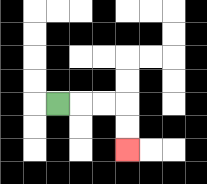{'start': '[2, 4]', 'end': '[5, 6]', 'path_directions': 'R,R,R,D,D', 'path_coordinates': '[[2, 4], [3, 4], [4, 4], [5, 4], [5, 5], [5, 6]]'}